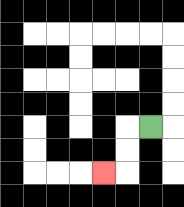{'start': '[6, 5]', 'end': '[4, 7]', 'path_directions': 'L,D,D,L', 'path_coordinates': '[[6, 5], [5, 5], [5, 6], [5, 7], [4, 7]]'}